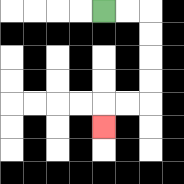{'start': '[4, 0]', 'end': '[4, 5]', 'path_directions': 'R,R,D,D,D,D,L,L,D', 'path_coordinates': '[[4, 0], [5, 0], [6, 0], [6, 1], [6, 2], [6, 3], [6, 4], [5, 4], [4, 4], [4, 5]]'}